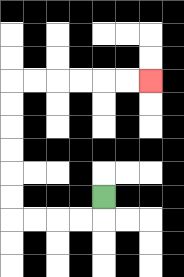{'start': '[4, 8]', 'end': '[6, 3]', 'path_directions': 'D,L,L,L,L,U,U,U,U,U,U,R,R,R,R,R,R', 'path_coordinates': '[[4, 8], [4, 9], [3, 9], [2, 9], [1, 9], [0, 9], [0, 8], [0, 7], [0, 6], [0, 5], [0, 4], [0, 3], [1, 3], [2, 3], [3, 3], [4, 3], [5, 3], [6, 3]]'}